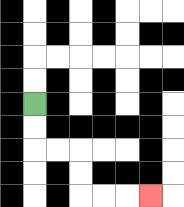{'start': '[1, 4]', 'end': '[6, 8]', 'path_directions': 'D,D,R,R,D,D,R,R,R', 'path_coordinates': '[[1, 4], [1, 5], [1, 6], [2, 6], [3, 6], [3, 7], [3, 8], [4, 8], [5, 8], [6, 8]]'}